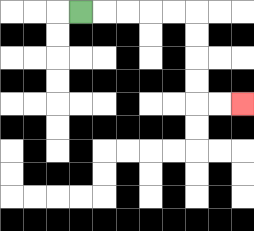{'start': '[3, 0]', 'end': '[10, 4]', 'path_directions': 'R,R,R,R,R,D,D,D,D,R,R', 'path_coordinates': '[[3, 0], [4, 0], [5, 0], [6, 0], [7, 0], [8, 0], [8, 1], [8, 2], [8, 3], [8, 4], [9, 4], [10, 4]]'}